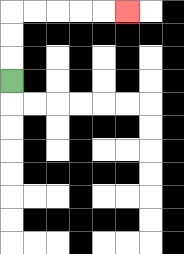{'start': '[0, 3]', 'end': '[5, 0]', 'path_directions': 'U,U,U,R,R,R,R,R', 'path_coordinates': '[[0, 3], [0, 2], [0, 1], [0, 0], [1, 0], [2, 0], [3, 0], [4, 0], [5, 0]]'}